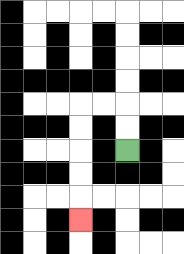{'start': '[5, 6]', 'end': '[3, 9]', 'path_directions': 'U,U,L,L,D,D,D,D,D', 'path_coordinates': '[[5, 6], [5, 5], [5, 4], [4, 4], [3, 4], [3, 5], [3, 6], [3, 7], [3, 8], [3, 9]]'}